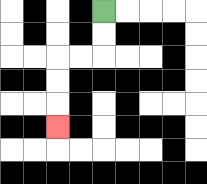{'start': '[4, 0]', 'end': '[2, 5]', 'path_directions': 'D,D,L,L,D,D,D', 'path_coordinates': '[[4, 0], [4, 1], [4, 2], [3, 2], [2, 2], [2, 3], [2, 4], [2, 5]]'}